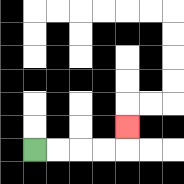{'start': '[1, 6]', 'end': '[5, 5]', 'path_directions': 'R,R,R,R,U', 'path_coordinates': '[[1, 6], [2, 6], [3, 6], [4, 6], [5, 6], [5, 5]]'}